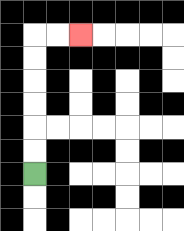{'start': '[1, 7]', 'end': '[3, 1]', 'path_directions': 'U,U,U,U,U,U,R,R', 'path_coordinates': '[[1, 7], [1, 6], [1, 5], [1, 4], [1, 3], [1, 2], [1, 1], [2, 1], [3, 1]]'}